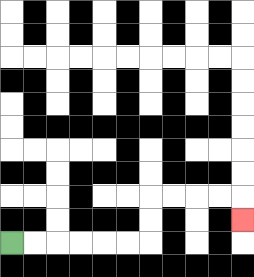{'start': '[0, 10]', 'end': '[10, 9]', 'path_directions': 'R,R,R,R,R,R,U,U,R,R,R,R,D', 'path_coordinates': '[[0, 10], [1, 10], [2, 10], [3, 10], [4, 10], [5, 10], [6, 10], [6, 9], [6, 8], [7, 8], [8, 8], [9, 8], [10, 8], [10, 9]]'}